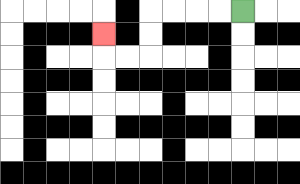{'start': '[10, 0]', 'end': '[4, 1]', 'path_directions': 'L,L,L,L,D,D,L,L,U', 'path_coordinates': '[[10, 0], [9, 0], [8, 0], [7, 0], [6, 0], [6, 1], [6, 2], [5, 2], [4, 2], [4, 1]]'}